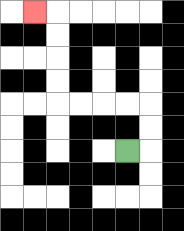{'start': '[5, 6]', 'end': '[1, 0]', 'path_directions': 'R,U,U,L,L,L,L,U,U,U,U,L', 'path_coordinates': '[[5, 6], [6, 6], [6, 5], [6, 4], [5, 4], [4, 4], [3, 4], [2, 4], [2, 3], [2, 2], [2, 1], [2, 0], [1, 0]]'}